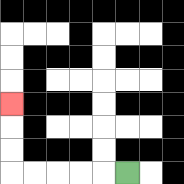{'start': '[5, 7]', 'end': '[0, 4]', 'path_directions': 'L,L,L,L,L,U,U,U', 'path_coordinates': '[[5, 7], [4, 7], [3, 7], [2, 7], [1, 7], [0, 7], [0, 6], [0, 5], [0, 4]]'}